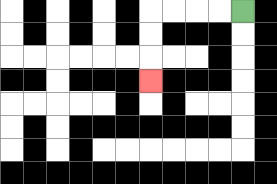{'start': '[10, 0]', 'end': '[6, 3]', 'path_directions': 'L,L,L,L,D,D,D', 'path_coordinates': '[[10, 0], [9, 0], [8, 0], [7, 0], [6, 0], [6, 1], [6, 2], [6, 3]]'}